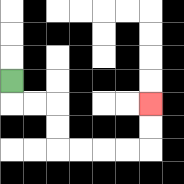{'start': '[0, 3]', 'end': '[6, 4]', 'path_directions': 'D,R,R,D,D,R,R,R,R,U,U', 'path_coordinates': '[[0, 3], [0, 4], [1, 4], [2, 4], [2, 5], [2, 6], [3, 6], [4, 6], [5, 6], [6, 6], [6, 5], [6, 4]]'}